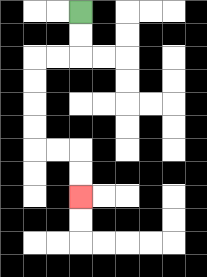{'start': '[3, 0]', 'end': '[3, 8]', 'path_directions': 'D,D,L,L,D,D,D,D,R,R,D,D', 'path_coordinates': '[[3, 0], [3, 1], [3, 2], [2, 2], [1, 2], [1, 3], [1, 4], [1, 5], [1, 6], [2, 6], [3, 6], [3, 7], [3, 8]]'}